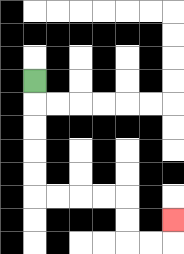{'start': '[1, 3]', 'end': '[7, 9]', 'path_directions': 'D,D,D,D,D,R,R,R,R,D,D,R,R,U', 'path_coordinates': '[[1, 3], [1, 4], [1, 5], [1, 6], [1, 7], [1, 8], [2, 8], [3, 8], [4, 8], [5, 8], [5, 9], [5, 10], [6, 10], [7, 10], [7, 9]]'}